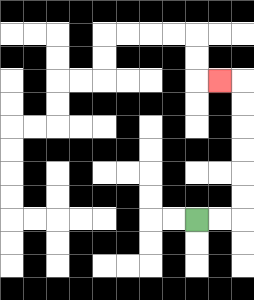{'start': '[8, 9]', 'end': '[9, 3]', 'path_directions': 'R,R,U,U,U,U,U,U,L', 'path_coordinates': '[[8, 9], [9, 9], [10, 9], [10, 8], [10, 7], [10, 6], [10, 5], [10, 4], [10, 3], [9, 3]]'}